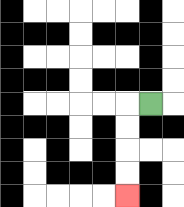{'start': '[6, 4]', 'end': '[5, 8]', 'path_directions': 'L,D,D,D,D', 'path_coordinates': '[[6, 4], [5, 4], [5, 5], [5, 6], [5, 7], [5, 8]]'}